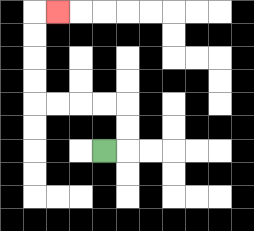{'start': '[4, 6]', 'end': '[2, 0]', 'path_directions': 'R,U,U,L,L,L,L,U,U,U,U,R', 'path_coordinates': '[[4, 6], [5, 6], [5, 5], [5, 4], [4, 4], [3, 4], [2, 4], [1, 4], [1, 3], [1, 2], [1, 1], [1, 0], [2, 0]]'}